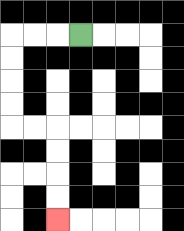{'start': '[3, 1]', 'end': '[2, 9]', 'path_directions': 'L,L,L,D,D,D,D,R,R,D,D,D,D', 'path_coordinates': '[[3, 1], [2, 1], [1, 1], [0, 1], [0, 2], [0, 3], [0, 4], [0, 5], [1, 5], [2, 5], [2, 6], [2, 7], [2, 8], [2, 9]]'}